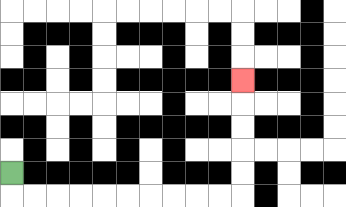{'start': '[0, 7]', 'end': '[10, 3]', 'path_directions': 'D,R,R,R,R,R,R,R,R,R,R,U,U,U,U,U', 'path_coordinates': '[[0, 7], [0, 8], [1, 8], [2, 8], [3, 8], [4, 8], [5, 8], [6, 8], [7, 8], [8, 8], [9, 8], [10, 8], [10, 7], [10, 6], [10, 5], [10, 4], [10, 3]]'}